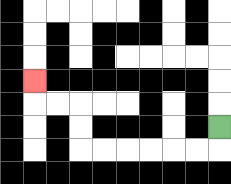{'start': '[9, 5]', 'end': '[1, 3]', 'path_directions': 'D,L,L,L,L,L,L,U,U,L,L,U', 'path_coordinates': '[[9, 5], [9, 6], [8, 6], [7, 6], [6, 6], [5, 6], [4, 6], [3, 6], [3, 5], [3, 4], [2, 4], [1, 4], [1, 3]]'}